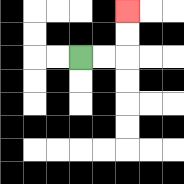{'start': '[3, 2]', 'end': '[5, 0]', 'path_directions': 'R,R,U,U', 'path_coordinates': '[[3, 2], [4, 2], [5, 2], [5, 1], [5, 0]]'}